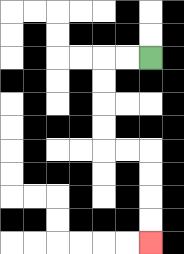{'start': '[6, 2]', 'end': '[6, 10]', 'path_directions': 'L,L,D,D,D,D,R,R,D,D,D,D', 'path_coordinates': '[[6, 2], [5, 2], [4, 2], [4, 3], [4, 4], [4, 5], [4, 6], [5, 6], [6, 6], [6, 7], [6, 8], [6, 9], [6, 10]]'}